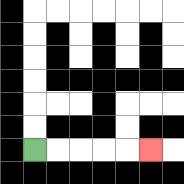{'start': '[1, 6]', 'end': '[6, 6]', 'path_directions': 'R,R,R,R,R', 'path_coordinates': '[[1, 6], [2, 6], [3, 6], [4, 6], [5, 6], [6, 6]]'}